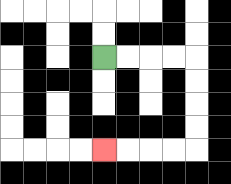{'start': '[4, 2]', 'end': '[4, 6]', 'path_directions': 'R,R,R,R,D,D,D,D,L,L,L,L', 'path_coordinates': '[[4, 2], [5, 2], [6, 2], [7, 2], [8, 2], [8, 3], [8, 4], [8, 5], [8, 6], [7, 6], [6, 6], [5, 6], [4, 6]]'}